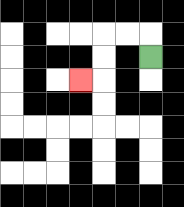{'start': '[6, 2]', 'end': '[3, 3]', 'path_directions': 'U,L,L,D,D,L', 'path_coordinates': '[[6, 2], [6, 1], [5, 1], [4, 1], [4, 2], [4, 3], [3, 3]]'}